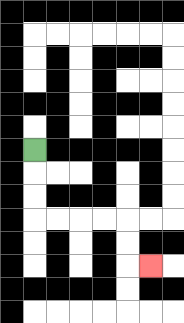{'start': '[1, 6]', 'end': '[6, 11]', 'path_directions': 'D,D,D,R,R,R,R,D,D,R', 'path_coordinates': '[[1, 6], [1, 7], [1, 8], [1, 9], [2, 9], [3, 9], [4, 9], [5, 9], [5, 10], [5, 11], [6, 11]]'}